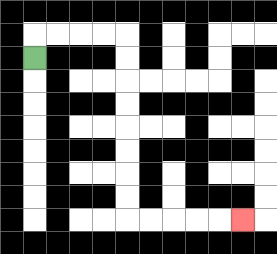{'start': '[1, 2]', 'end': '[10, 9]', 'path_directions': 'U,R,R,R,R,D,D,D,D,D,D,D,D,R,R,R,R,R', 'path_coordinates': '[[1, 2], [1, 1], [2, 1], [3, 1], [4, 1], [5, 1], [5, 2], [5, 3], [5, 4], [5, 5], [5, 6], [5, 7], [5, 8], [5, 9], [6, 9], [7, 9], [8, 9], [9, 9], [10, 9]]'}